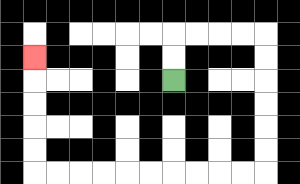{'start': '[7, 3]', 'end': '[1, 2]', 'path_directions': 'U,U,R,R,R,R,D,D,D,D,D,D,L,L,L,L,L,L,L,L,L,L,U,U,U,U,U', 'path_coordinates': '[[7, 3], [7, 2], [7, 1], [8, 1], [9, 1], [10, 1], [11, 1], [11, 2], [11, 3], [11, 4], [11, 5], [11, 6], [11, 7], [10, 7], [9, 7], [8, 7], [7, 7], [6, 7], [5, 7], [4, 7], [3, 7], [2, 7], [1, 7], [1, 6], [1, 5], [1, 4], [1, 3], [1, 2]]'}